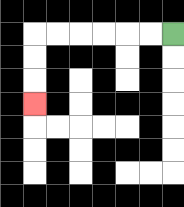{'start': '[7, 1]', 'end': '[1, 4]', 'path_directions': 'L,L,L,L,L,L,D,D,D', 'path_coordinates': '[[7, 1], [6, 1], [5, 1], [4, 1], [3, 1], [2, 1], [1, 1], [1, 2], [1, 3], [1, 4]]'}